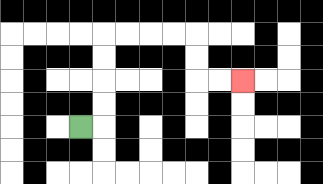{'start': '[3, 5]', 'end': '[10, 3]', 'path_directions': 'R,U,U,U,U,R,R,R,R,D,D,R,R', 'path_coordinates': '[[3, 5], [4, 5], [4, 4], [4, 3], [4, 2], [4, 1], [5, 1], [6, 1], [7, 1], [8, 1], [8, 2], [8, 3], [9, 3], [10, 3]]'}